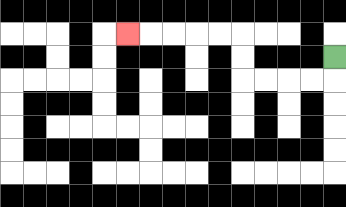{'start': '[14, 2]', 'end': '[5, 1]', 'path_directions': 'D,L,L,L,L,U,U,L,L,L,L,L', 'path_coordinates': '[[14, 2], [14, 3], [13, 3], [12, 3], [11, 3], [10, 3], [10, 2], [10, 1], [9, 1], [8, 1], [7, 1], [6, 1], [5, 1]]'}